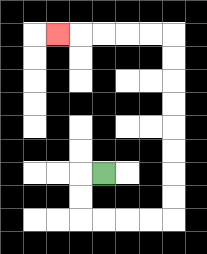{'start': '[4, 7]', 'end': '[2, 1]', 'path_directions': 'L,D,D,R,R,R,R,U,U,U,U,U,U,U,U,L,L,L,L,L', 'path_coordinates': '[[4, 7], [3, 7], [3, 8], [3, 9], [4, 9], [5, 9], [6, 9], [7, 9], [7, 8], [7, 7], [7, 6], [7, 5], [7, 4], [7, 3], [7, 2], [7, 1], [6, 1], [5, 1], [4, 1], [3, 1], [2, 1]]'}